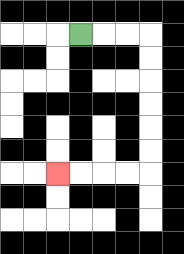{'start': '[3, 1]', 'end': '[2, 7]', 'path_directions': 'R,R,R,D,D,D,D,D,D,L,L,L,L', 'path_coordinates': '[[3, 1], [4, 1], [5, 1], [6, 1], [6, 2], [6, 3], [6, 4], [6, 5], [6, 6], [6, 7], [5, 7], [4, 7], [3, 7], [2, 7]]'}